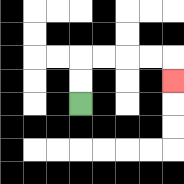{'start': '[3, 4]', 'end': '[7, 3]', 'path_directions': 'U,U,R,R,R,R,D', 'path_coordinates': '[[3, 4], [3, 3], [3, 2], [4, 2], [5, 2], [6, 2], [7, 2], [7, 3]]'}